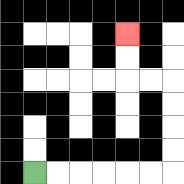{'start': '[1, 7]', 'end': '[5, 1]', 'path_directions': 'R,R,R,R,R,R,U,U,U,U,L,L,U,U', 'path_coordinates': '[[1, 7], [2, 7], [3, 7], [4, 7], [5, 7], [6, 7], [7, 7], [7, 6], [7, 5], [7, 4], [7, 3], [6, 3], [5, 3], [5, 2], [5, 1]]'}